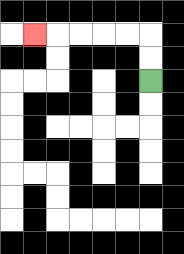{'start': '[6, 3]', 'end': '[1, 1]', 'path_directions': 'U,U,L,L,L,L,L', 'path_coordinates': '[[6, 3], [6, 2], [6, 1], [5, 1], [4, 1], [3, 1], [2, 1], [1, 1]]'}